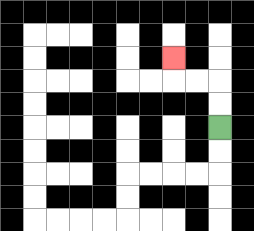{'start': '[9, 5]', 'end': '[7, 2]', 'path_directions': 'U,U,L,L,U', 'path_coordinates': '[[9, 5], [9, 4], [9, 3], [8, 3], [7, 3], [7, 2]]'}